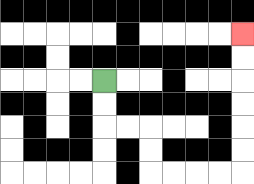{'start': '[4, 3]', 'end': '[10, 1]', 'path_directions': 'D,D,R,R,D,D,R,R,R,R,U,U,U,U,U,U', 'path_coordinates': '[[4, 3], [4, 4], [4, 5], [5, 5], [6, 5], [6, 6], [6, 7], [7, 7], [8, 7], [9, 7], [10, 7], [10, 6], [10, 5], [10, 4], [10, 3], [10, 2], [10, 1]]'}